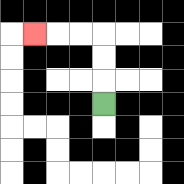{'start': '[4, 4]', 'end': '[1, 1]', 'path_directions': 'U,U,U,L,L,L', 'path_coordinates': '[[4, 4], [4, 3], [4, 2], [4, 1], [3, 1], [2, 1], [1, 1]]'}